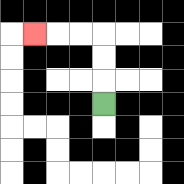{'start': '[4, 4]', 'end': '[1, 1]', 'path_directions': 'U,U,U,L,L,L', 'path_coordinates': '[[4, 4], [4, 3], [4, 2], [4, 1], [3, 1], [2, 1], [1, 1]]'}